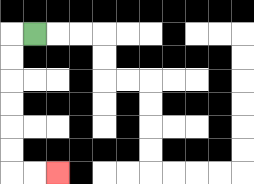{'start': '[1, 1]', 'end': '[2, 7]', 'path_directions': 'L,D,D,D,D,D,D,R,R', 'path_coordinates': '[[1, 1], [0, 1], [0, 2], [0, 3], [0, 4], [0, 5], [0, 6], [0, 7], [1, 7], [2, 7]]'}